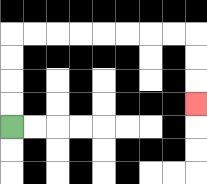{'start': '[0, 5]', 'end': '[8, 4]', 'path_directions': 'U,U,U,U,R,R,R,R,R,R,R,R,D,D,D', 'path_coordinates': '[[0, 5], [0, 4], [0, 3], [0, 2], [0, 1], [1, 1], [2, 1], [3, 1], [4, 1], [5, 1], [6, 1], [7, 1], [8, 1], [8, 2], [8, 3], [8, 4]]'}